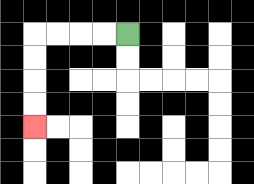{'start': '[5, 1]', 'end': '[1, 5]', 'path_directions': 'L,L,L,L,D,D,D,D', 'path_coordinates': '[[5, 1], [4, 1], [3, 1], [2, 1], [1, 1], [1, 2], [1, 3], [1, 4], [1, 5]]'}